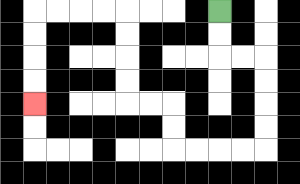{'start': '[9, 0]', 'end': '[1, 4]', 'path_directions': 'D,D,R,R,D,D,D,D,L,L,L,L,U,U,L,L,U,U,U,U,L,L,L,L,D,D,D,D', 'path_coordinates': '[[9, 0], [9, 1], [9, 2], [10, 2], [11, 2], [11, 3], [11, 4], [11, 5], [11, 6], [10, 6], [9, 6], [8, 6], [7, 6], [7, 5], [7, 4], [6, 4], [5, 4], [5, 3], [5, 2], [5, 1], [5, 0], [4, 0], [3, 0], [2, 0], [1, 0], [1, 1], [1, 2], [1, 3], [1, 4]]'}